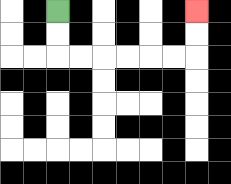{'start': '[2, 0]', 'end': '[8, 0]', 'path_directions': 'D,D,R,R,R,R,R,R,U,U', 'path_coordinates': '[[2, 0], [2, 1], [2, 2], [3, 2], [4, 2], [5, 2], [6, 2], [7, 2], [8, 2], [8, 1], [8, 0]]'}